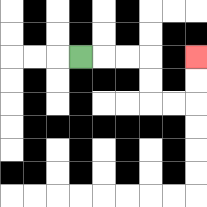{'start': '[3, 2]', 'end': '[8, 2]', 'path_directions': 'R,R,R,D,D,R,R,U,U', 'path_coordinates': '[[3, 2], [4, 2], [5, 2], [6, 2], [6, 3], [6, 4], [7, 4], [8, 4], [8, 3], [8, 2]]'}